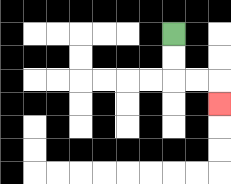{'start': '[7, 1]', 'end': '[9, 4]', 'path_directions': 'D,D,R,R,D', 'path_coordinates': '[[7, 1], [7, 2], [7, 3], [8, 3], [9, 3], [9, 4]]'}